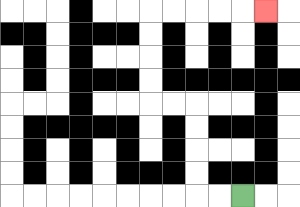{'start': '[10, 8]', 'end': '[11, 0]', 'path_directions': 'L,L,U,U,U,U,L,L,U,U,U,U,R,R,R,R,R', 'path_coordinates': '[[10, 8], [9, 8], [8, 8], [8, 7], [8, 6], [8, 5], [8, 4], [7, 4], [6, 4], [6, 3], [6, 2], [6, 1], [6, 0], [7, 0], [8, 0], [9, 0], [10, 0], [11, 0]]'}